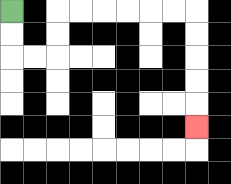{'start': '[0, 0]', 'end': '[8, 5]', 'path_directions': 'D,D,R,R,U,U,R,R,R,R,R,R,D,D,D,D,D', 'path_coordinates': '[[0, 0], [0, 1], [0, 2], [1, 2], [2, 2], [2, 1], [2, 0], [3, 0], [4, 0], [5, 0], [6, 0], [7, 0], [8, 0], [8, 1], [8, 2], [8, 3], [8, 4], [8, 5]]'}